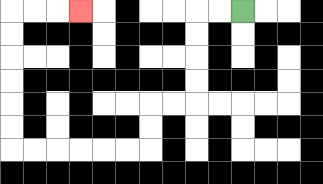{'start': '[10, 0]', 'end': '[3, 0]', 'path_directions': 'L,L,D,D,D,D,L,L,D,D,L,L,L,L,L,L,U,U,U,U,U,U,R,R,R', 'path_coordinates': '[[10, 0], [9, 0], [8, 0], [8, 1], [8, 2], [8, 3], [8, 4], [7, 4], [6, 4], [6, 5], [6, 6], [5, 6], [4, 6], [3, 6], [2, 6], [1, 6], [0, 6], [0, 5], [0, 4], [0, 3], [0, 2], [0, 1], [0, 0], [1, 0], [2, 0], [3, 0]]'}